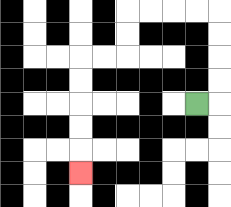{'start': '[8, 4]', 'end': '[3, 7]', 'path_directions': 'R,U,U,U,U,L,L,L,L,D,D,L,L,D,D,D,D,D', 'path_coordinates': '[[8, 4], [9, 4], [9, 3], [9, 2], [9, 1], [9, 0], [8, 0], [7, 0], [6, 0], [5, 0], [5, 1], [5, 2], [4, 2], [3, 2], [3, 3], [3, 4], [3, 5], [3, 6], [3, 7]]'}